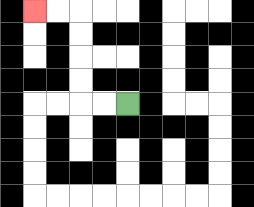{'start': '[5, 4]', 'end': '[1, 0]', 'path_directions': 'L,L,U,U,U,U,L,L', 'path_coordinates': '[[5, 4], [4, 4], [3, 4], [3, 3], [3, 2], [3, 1], [3, 0], [2, 0], [1, 0]]'}